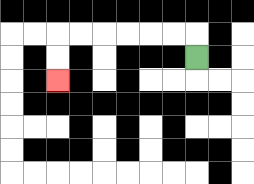{'start': '[8, 2]', 'end': '[2, 3]', 'path_directions': 'U,L,L,L,L,L,L,D,D', 'path_coordinates': '[[8, 2], [8, 1], [7, 1], [6, 1], [5, 1], [4, 1], [3, 1], [2, 1], [2, 2], [2, 3]]'}